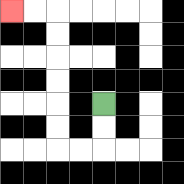{'start': '[4, 4]', 'end': '[0, 0]', 'path_directions': 'D,D,L,L,U,U,U,U,U,U,L,L', 'path_coordinates': '[[4, 4], [4, 5], [4, 6], [3, 6], [2, 6], [2, 5], [2, 4], [2, 3], [2, 2], [2, 1], [2, 0], [1, 0], [0, 0]]'}